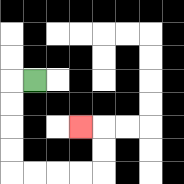{'start': '[1, 3]', 'end': '[3, 5]', 'path_directions': 'L,D,D,D,D,R,R,R,R,U,U,L', 'path_coordinates': '[[1, 3], [0, 3], [0, 4], [0, 5], [0, 6], [0, 7], [1, 7], [2, 7], [3, 7], [4, 7], [4, 6], [4, 5], [3, 5]]'}